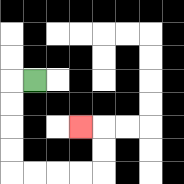{'start': '[1, 3]', 'end': '[3, 5]', 'path_directions': 'L,D,D,D,D,R,R,R,R,U,U,L', 'path_coordinates': '[[1, 3], [0, 3], [0, 4], [0, 5], [0, 6], [0, 7], [1, 7], [2, 7], [3, 7], [4, 7], [4, 6], [4, 5], [3, 5]]'}